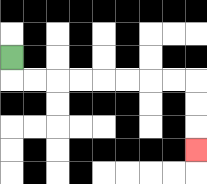{'start': '[0, 2]', 'end': '[8, 6]', 'path_directions': 'D,R,R,R,R,R,R,R,R,D,D,D', 'path_coordinates': '[[0, 2], [0, 3], [1, 3], [2, 3], [3, 3], [4, 3], [5, 3], [6, 3], [7, 3], [8, 3], [8, 4], [8, 5], [8, 6]]'}